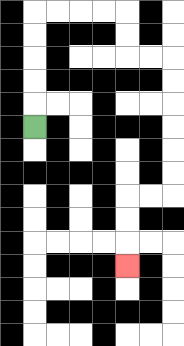{'start': '[1, 5]', 'end': '[5, 11]', 'path_directions': 'U,U,U,U,U,R,R,R,R,D,D,R,R,D,D,D,D,D,D,L,L,D,D,D', 'path_coordinates': '[[1, 5], [1, 4], [1, 3], [1, 2], [1, 1], [1, 0], [2, 0], [3, 0], [4, 0], [5, 0], [5, 1], [5, 2], [6, 2], [7, 2], [7, 3], [7, 4], [7, 5], [7, 6], [7, 7], [7, 8], [6, 8], [5, 8], [5, 9], [5, 10], [5, 11]]'}